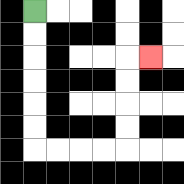{'start': '[1, 0]', 'end': '[6, 2]', 'path_directions': 'D,D,D,D,D,D,R,R,R,R,U,U,U,U,R', 'path_coordinates': '[[1, 0], [1, 1], [1, 2], [1, 3], [1, 4], [1, 5], [1, 6], [2, 6], [3, 6], [4, 6], [5, 6], [5, 5], [5, 4], [5, 3], [5, 2], [6, 2]]'}